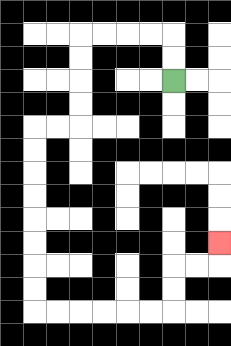{'start': '[7, 3]', 'end': '[9, 10]', 'path_directions': 'U,U,L,L,L,L,D,D,D,D,L,L,D,D,D,D,D,D,D,D,R,R,R,R,R,R,U,U,R,R,U', 'path_coordinates': '[[7, 3], [7, 2], [7, 1], [6, 1], [5, 1], [4, 1], [3, 1], [3, 2], [3, 3], [3, 4], [3, 5], [2, 5], [1, 5], [1, 6], [1, 7], [1, 8], [1, 9], [1, 10], [1, 11], [1, 12], [1, 13], [2, 13], [3, 13], [4, 13], [5, 13], [6, 13], [7, 13], [7, 12], [7, 11], [8, 11], [9, 11], [9, 10]]'}